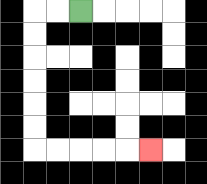{'start': '[3, 0]', 'end': '[6, 6]', 'path_directions': 'L,L,D,D,D,D,D,D,R,R,R,R,R', 'path_coordinates': '[[3, 0], [2, 0], [1, 0], [1, 1], [1, 2], [1, 3], [1, 4], [1, 5], [1, 6], [2, 6], [3, 6], [4, 6], [5, 6], [6, 6]]'}